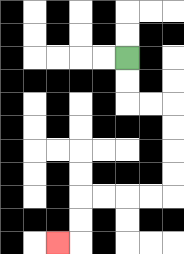{'start': '[5, 2]', 'end': '[2, 10]', 'path_directions': 'D,D,R,R,D,D,D,D,L,L,L,L,D,D,L', 'path_coordinates': '[[5, 2], [5, 3], [5, 4], [6, 4], [7, 4], [7, 5], [7, 6], [7, 7], [7, 8], [6, 8], [5, 8], [4, 8], [3, 8], [3, 9], [3, 10], [2, 10]]'}